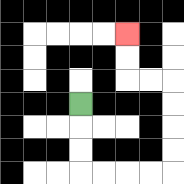{'start': '[3, 4]', 'end': '[5, 1]', 'path_directions': 'D,D,D,R,R,R,R,U,U,U,U,L,L,U,U', 'path_coordinates': '[[3, 4], [3, 5], [3, 6], [3, 7], [4, 7], [5, 7], [6, 7], [7, 7], [7, 6], [7, 5], [7, 4], [7, 3], [6, 3], [5, 3], [5, 2], [5, 1]]'}